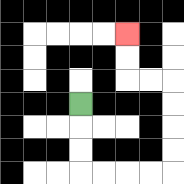{'start': '[3, 4]', 'end': '[5, 1]', 'path_directions': 'D,D,D,R,R,R,R,U,U,U,U,L,L,U,U', 'path_coordinates': '[[3, 4], [3, 5], [3, 6], [3, 7], [4, 7], [5, 7], [6, 7], [7, 7], [7, 6], [7, 5], [7, 4], [7, 3], [6, 3], [5, 3], [5, 2], [5, 1]]'}